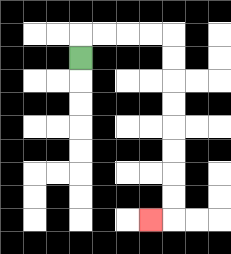{'start': '[3, 2]', 'end': '[6, 9]', 'path_directions': 'U,R,R,R,R,D,D,D,D,D,D,D,D,L', 'path_coordinates': '[[3, 2], [3, 1], [4, 1], [5, 1], [6, 1], [7, 1], [7, 2], [7, 3], [7, 4], [7, 5], [7, 6], [7, 7], [7, 8], [7, 9], [6, 9]]'}